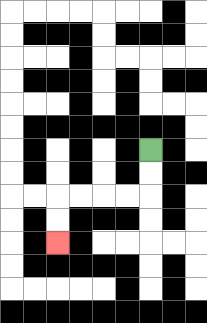{'start': '[6, 6]', 'end': '[2, 10]', 'path_directions': 'D,D,L,L,L,L,D,D', 'path_coordinates': '[[6, 6], [6, 7], [6, 8], [5, 8], [4, 8], [3, 8], [2, 8], [2, 9], [2, 10]]'}